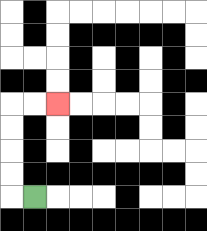{'start': '[1, 8]', 'end': '[2, 4]', 'path_directions': 'L,U,U,U,U,R,R', 'path_coordinates': '[[1, 8], [0, 8], [0, 7], [0, 6], [0, 5], [0, 4], [1, 4], [2, 4]]'}